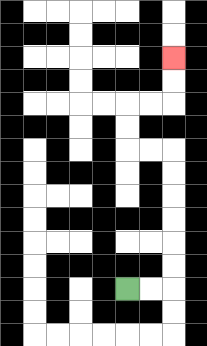{'start': '[5, 12]', 'end': '[7, 2]', 'path_directions': 'R,R,U,U,U,U,U,U,L,L,U,U,R,R,U,U', 'path_coordinates': '[[5, 12], [6, 12], [7, 12], [7, 11], [7, 10], [7, 9], [7, 8], [7, 7], [7, 6], [6, 6], [5, 6], [5, 5], [5, 4], [6, 4], [7, 4], [7, 3], [7, 2]]'}